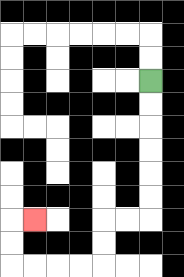{'start': '[6, 3]', 'end': '[1, 9]', 'path_directions': 'D,D,D,D,D,D,L,L,D,D,L,L,L,L,U,U,R', 'path_coordinates': '[[6, 3], [6, 4], [6, 5], [6, 6], [6, 7], [6, 8], [6, 9], [5, 9], [4, 9], [4, 10], [4, 11], [3, 11], [2, 11], [1, 11], [0, 11], [0, 10], [0, 9], [1, 9]]'}